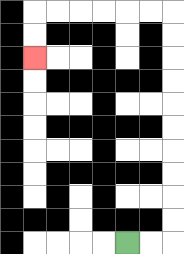{'start': '[5, 10]', 'end': '[1, 2]', 'path_directions': 'R,R,U,U,U,U,U,U,U,U,U,U,L,L,L,L,L,L,D,D', 'path_coordinates': '[[5, 10], [6, 10], [7, 10], [7, 9], [7, 8], [7, 7], [7, 6], [7, 5], [7, 4], [7, 3], [7, 2], [7, 1], [7, 0], [6, 0], [5, 0], [4, 0], [3, 0], [2, 0], [1, 0], [1, 1], [1, 2]]'}